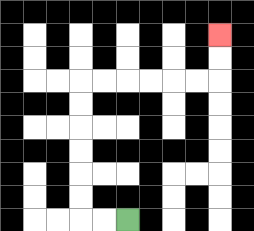{'start': '[5, 9]', 'end': '[9, 1]', 'path_directions': 'L,L,U,U,U,U,U,U,R,R,R,R,R,R,U,U', 'path_coordinates': '[[5, 9], [4, 9], [3, 9], [3, 8], [3, 7], [3, 6], [3, 5], [3, 4], [3, 3], [4, 3], [5, 3], [6, 3], [7, 3], [8, 3], [9, 3], [9, 2], [9, 1]]'}